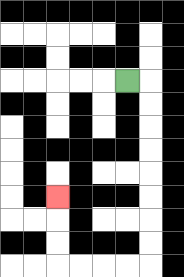{'start': '[5, 3]', 'end': '[2, 8]', 'path_directions': 'R,D,D,D,D,D,D,D,D,L,L,L,L,U,U,U', 'path_coordinates': '[[5, 3], [6, 3], [6, 4], [6, 5], [6, 6], [6, 7], [6, 8], [6, 9], [6, 10], [6, 11], [5, 11], [4, 11], [3, 11], [2, 11], [2, 10], [2, 9], [2, 8]]'}